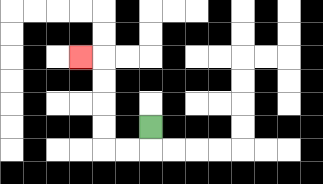{'start': '[6, 5]', 'end': '[3, 2]', 'path_directions': 'D,L,L,U,U,U,U,L', 'path_coordinates': '[[6, 5], [6, 6], [5, 6], [4, 6], [4, 5], [4, 4], [4, 3], [4, 2], [3, 2]]'}